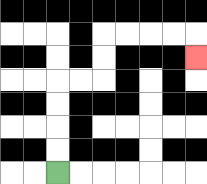{'start': '[2, 7]', 'end': '[8, 2]', 'path_directions': 'U,U,U,U,R,R,U,U,R,R,R,R,D', 'path_coordinates': '[[2, 7], [2, 6], [2, 5], [2, 4], [2, 3], [3, 3], [4, 3], [4, 2], [4, 1], [5, 1], [6, 1], [7, 1], [8, 1], [8, 2]]'}